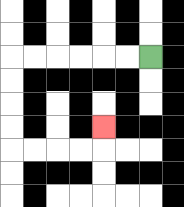{'start': '[6, 2]', 'end': '[4, 5]', 'path_directions': 'L,L,L,L,L,L,D,D,D,D,R,R,R,R,U', 'path_coordinates': '[[6, 2], [5, 2], [4, 2], [3, 2], [2, 2], [1, 2], [0, 2], [0, 3], [0, 4], [0, 5], [0, 6], [1, 6], [2, 6], [3, 6], [4, 6], [4, 5]]'}